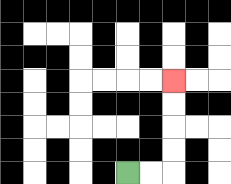{'start': '[5, 7]', 'end': '[7, 3]', 'path_directions': 'R,R,U,U,U,U', 'path_coordinates': '[[5, 7], [6, 7], [7, 7], [7, 6], [7, 5], [7, 4], [7, 3]]'}